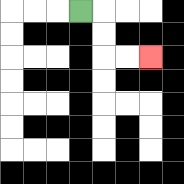{'start': '[3, 0]', 'end': '[6, 2]', 'path_directions': 'R,D,D,R,R', 'path_coordinates': '[[3, 0], [4, 0], [4, 1], [4, 2], [5, 2], [6, 2]]'}